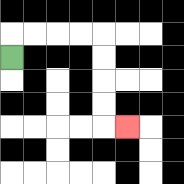{'start': '[0, 2]', 'end': '[5, 5]', 'path_directions': 'U,R,R,R,R,D,D,D,D,R', 'path_coordinates': '[[0, 2], [0, 1], [1, 1], [2, 1], [3, 1], [4, 1], [4, 2], [4, 3], [4, 4], [4, 5], [5, 5]]'}